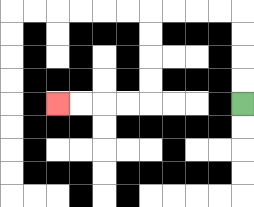{'start': '[10, 4]', 'end': '[2, 4]', 'path_directions': 'U,U,U,U,L,L,L,L,D,D,D,D,L,L,L,L', 'path_coordinates': '[[10, 4], [10, 3], [10, 2], [10, 1], [10, 0], [9, 0], [8, 0], [7, 0], [6, 0], [6, 1], [6, 2], [6, 3], [6, 4], [5, 4], [4, 4], [3, 4], [2, 4]]'}